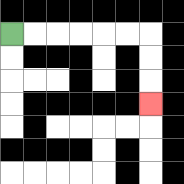{'start': '[0, 1]', 'end': '[6, 4]', 'path_directions': 'R,R,R,R,R,R,D,D,D', 'path_coordinates': '[[0, 1], [1, 1], [2, 1], [3, 1], [4, 1], [5, 1], [6, 1], [6, 2], [6, 3], [6, 4]]'}